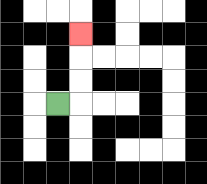{'start': '[2, 4]', 'end': '[3, 1]', 'path_directions': 'R,U,U,U', 'path_coordinates': '[[2, 4], [3, 4], [3, 3], [3, 2], [3, 1]]'}